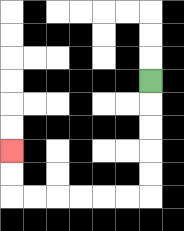{'start': '[6, 3]', 'end': '[0, 6]', 'path_directions': 'D,D,D,D,D,L,L,L,L,L,L,U,U', 'path_coordinates': '[[6, 3], [6, 4], [6, 5], [6, 6], [6, 7], [6, 8], [5, 8], [4, 8], [3, 8], [2, 8], [1, 8], [0, 8], [0, 7], [0, 6]]'}